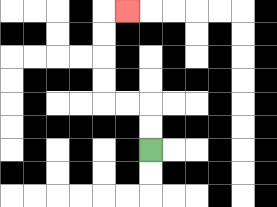{'start': '[6, 6]', 'end': '[5, 0]', 'path_directions': 'U,U,L,L,U,U,U,U,R', 'path_coordinates': '[[6, 6], [6, 5], [6, 4], [5, 4], [4, 4], [4, 3], [4, 2], [4, 1], [4, 0], [5, 0]]'}